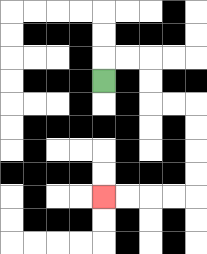{'start': '[4, 3]', 'end': '[4, 8]', 'path_directions': 'U,R,R,D,D,R,R,D,D,D,D,L,L,L,L', 'path_coordinates': '[[4, 3], [4, 2], [5, 2], [6, 2], [6, 3], [6, 4], [7, 4], [8, 4], [8, 5], [8, 6], [8, 7], [8, 8], [7, 8], [6, 8], [5, 8], [4, 8]]'}